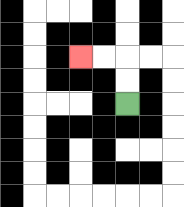{'start': '[5, 4]', 'end': '[3, 2]', 'path_directions': 'U,U,L,L', 'path_coordinates': '[[5, 4], [5, 3], [5, 2], [4, 2], [3, 2]]'}